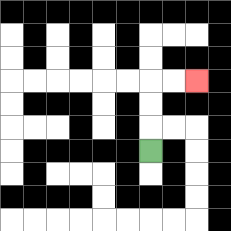{'start': '[6, 6]', 'end': '[8, 3]', 'path_directions': 'U,U,U,R,R', 'path_coordinates': '[[6, 6], [6, 5], [6, 4], [6, 3], [7, 3], [8, 3]]'}